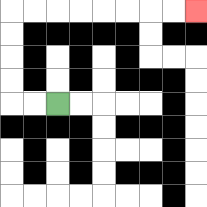{'start': '[2, 4]', 'end': '[8, 0]', 'path_directions': 'L,L,U,U,U,U,R,R,R,R,R,R,R,R', 'path_coordinates': '[[2, 4], [1, 4], [0, 4], [0, 3], [0, 2], [0, 1], [0, 0], [1, 0], [2, 0], [3, 0], [4, 0], [5, 0], [6, 0], [7, 0], [8, 0]]'}